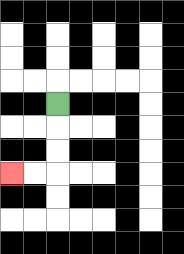{'start': '[2, 4]', 'end': '[0, 7]', 'path_directions': 'D,D,D,L,L', 'path_coordinates': '[[2, 4], [2, 5], [2, 6], [2, 7], [1, 7], [0, 7]]'}